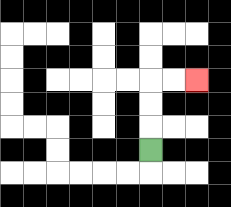{'start': '[6, 6]', 'end': '[8, 3]', 'path_directions': 'U,U,U,R,R', 'path_coordinates': '[[6, 6], [6, 5], [6, 4], [6, 3], [7, 3], [8, 3]]'}